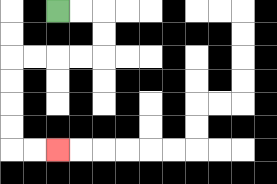{'start': '[2, 0]', 'end': '[2, 6]', 'path_directions': 'R,R,D,D,L,L,L,L,D,D,D,D,R,R', 'path_coordinates': '[[2, 0], [3, 0], [4, 0], [4, 1], [4, 2], [3, 2], [2, 2], [1, 2], [0, 2], [0, 3], [0, 4], [0, 5], [0, 6], [1, 6], [2, 6]]'}